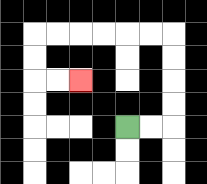{'start': '[5, 5]', 'end': '[3, 3]', 'path_directions': 'R,R,U,U,U,U,L,L,L,L,L,L,D,D,R,R', 'path_coordinates': '[[5, 5], [6, 5], [7, 5], [7, 4], [7, 3], [7, 2], [7, 1], [6, 1], [5, 1], [4, 1], [3, 1], [2, 1], [1, 1], [1, 2], [1, 3], [2, 3], [3, 3]]'}